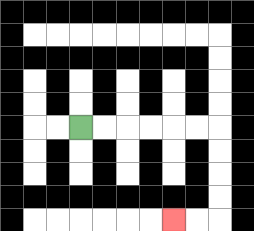{'start': '[3, 5]', 'end': '[7, 9]', 'path_directions': 'R,R,R,R,R,R,D,D,D,D,L,L', 'path_coordinates': '[[3, 5], [4, 5], [5, 5], [6, 5], [7, 5], [8, 5], [9, 5], [9, 6], [9, 7], [9, 8], [9, 9], [8, 9], [7, 9]]'}